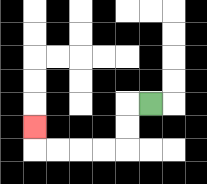{'start': '[6, 4]', 'end': '[1, 5]', 'path_directions': 'L,D,D,L,L,L,L,U', 'path_coordinates': '[[6, 4], [5, 4], [5, 5], [5, 6], [4, 6], [3, 6], [2, 6], [1, 6], [1, 5]]'}